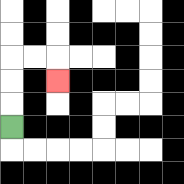{'start': '[0, 5]', 'end': '[2, 3]', 'path_directions': 'U,U,U,R,R,D', 'path_coordinates': '[[0, 5], [0, 4], [0, 3], [0, 2], [1, 2], [2, 2], [2, 3]]'}